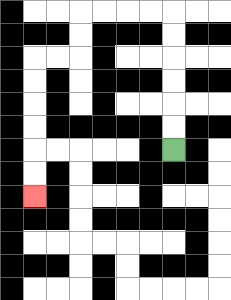{'start': '[7, 6]', 'end': '[1, 8]', 'path_directions': 'U,U,U,U,U,U,L,L,L,L,D,D,L,L,D,D,D,D,D,D', 'path_coordinates': '[[7, 6], [7, 5], [7, 4], [7, 3], [7, 2], [7, 1], [7, 0], [6, 0], [5, 0], [4, 0], [3, 0], [3, 1], [3, 2], [2, 2], [1, 2], [1, 3], [1, 4], [1, 5], [1, 6], [1, 7], [1, 8]]'}